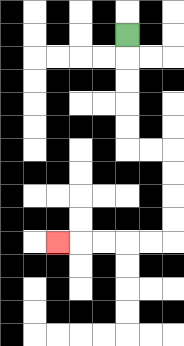{'start': '[5, 1]', 'end': '[2, 10]', 'path_directions': 'D,D,D,D,D,R,R,D,D,D,D,L,L,L,L,L', 'path_coordinates': '[[5, 1], [5, 2], [5, 3], [5, 4], [5, 5], [5, 6], [6, 6], [7, 6], [7, 7], [7, 8], [7, 9], [7, 10], [6, 10], [5, 10], [4, 10], [3, 10], [2, 10]]'}